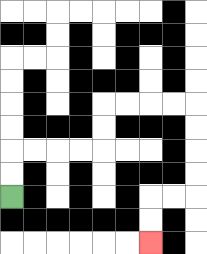{'start': '[0, 8]', 'end': '[6, 10]', 'path_directions': 'U,U,R,R,R,R,U,U,R,R,R,R,D,D,D,D,L,L,D,D', 'path_coordinates': '[[0, 8], [0, 7], [0, 6], [1, 6], [2, 6], [3, 6], [4, 6], [4, 5], [4, 4], [5, 4], [6, 4], [7, 4], [8, 4], [8, 5], [8, 6], [8, 7], [8, 8], [7, 8], [6, 8], [6, 9], [6, 10]]'}